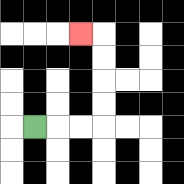{'start': '[1, 5]', 'end': '[3, 1]', 'path_directions': 'R,R,R,U,U,U,U,L', 'path_coordinates': '[[1, 5], [2, 5], [3, 5], [4, 5], [4, 4], [4, 3], [4, 2], [4, 1], [3, 1]]'}